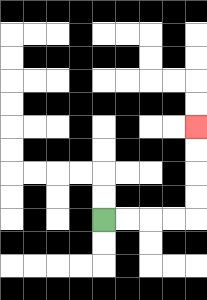{'start': '[4, 9]', 'end': '[8, 5]', 'path_directions': 'R,R,R,R,U,U,U,U', 'path_coordinates': '[[4, 9], [5, 9], [6, 9], [7, 9], [8, 9], [8, 8], [8, 7], [8, 6], [8, 5]]'}